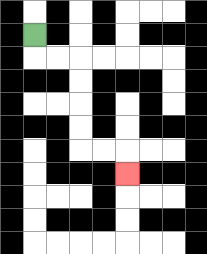{'start': '[1, 1]', 'end': '[5, 7]', 'path_directions': 'D,R,R,D,D,D,D,R,R,D', 'path_coordinates': '[[1, 1], [1, 2], [2, 2], [3, 2], [3, 3], [3, 4], [3, 5], [3, 6], [4, 6], [5, 6], [5, 7]]'}